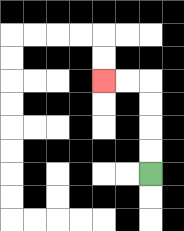{'start': '[6, 7]', 'end': '[4, 3]', 'path_directions': 'U,U,U,U,L,L', 'path_coordinates': '[[6, 7], [6, 6], [6, 5], [6, 4], [6, 3], [5, 3], [4, 3]]'}